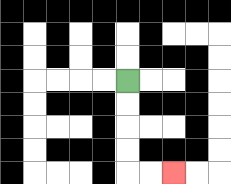{'start': '[5, 3]', 'end': '[7, 7]', 'path_directions': 'D,D,D,D,R,R', 'path_coordinates': '[[5, 3], [5, 4], [5, 5], [5, 6], [5, 7], [6, 7], [7, 7]]'}